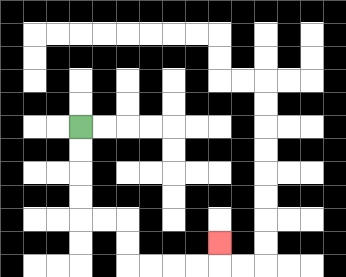{'start': '[3, 5]', 'end': '[9, 10]', 'path_directions': 'D,D,D,D,R,R,D,D,R,R,R,R,U', 'path_coordinates': '[[3, 5], [3, 6], [3, 7], [3, 8], [3, 9], [4, 9], [5, 9], [5, 10], [5, 11], [6, 11], [7, 11], [8, 11], [9, 11], [9, 10]]'}